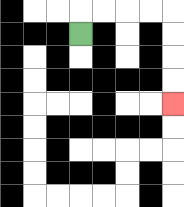{'start': '[3, 1]', 'end': '[7, 4]', 'path_directions': 'U,R,R,R,R,D,D,D,D', 'path_coordinates': '[[3, 1], [3, 0], [4, 0], [5, 0], [6, 0], [7, 0], [7, 1], [7, 2], [7, 3], [7, 4]]'}